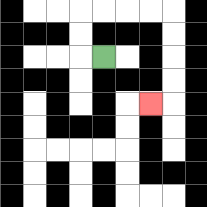{'start': '[4, 2]', 'end': '[6, 4]', 'path_directions': 'L,U,U,R,R,R,R,D,D,D,D,L', 'path_coordinates': '[[4, 2], [3, 2], [3, 1], [3, 0], [4, 0], [5, 0], [6, 0], [7, 0], [7, 1], [7, 2], [7, 3], [7, 4], [6, 4]]'}